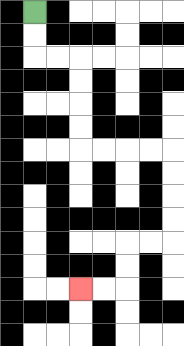{'start': '[1, 0]', 'end': '[3, 12]', 'path_directions': 'D,D,R,R,D,D,D,D,R,R,R,R,D,D,D,D,L,L,D,D,L,L', 'path_coordinates': '[[1, 0], [1, 1], [1, 2], [2, 2], [3, 2], [3, 3], [3, 4], [3, 5], [3, 6], [4, 6], [5, 6], [6, 6], [7, 6], [7, 7], [7, 8], [7, 9], [7, 10], [6, 10], [5, 10], [5, 11], [5, 12], [4, 12], [3, 12]]'}